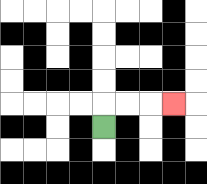{'start': '[4, 5]', 'end': '[7, 4]', 'path_directions': 'U,R,R,R', 'path_coordinates': '[[4, 5], [4, 4], [5, 4], [6, 4], [7, 4]]'}